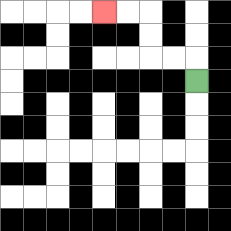{'start': '[8, 3]', 'end': '[4, 0]', 'path_directions': 'U,L,L,U,U,L,L', 'path_coordinates': '[[8, 3], [8, 2], [7, 2], [6, 2], [6, 1], [6, 0], [5, 0], [4, 0]]'}